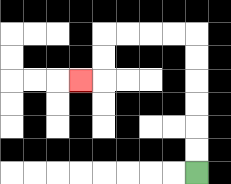{'start': '[8, 7]', 'end': '[3, 3]', 'path_directions': 'U,U,U,U,U,U,L,L,L,L,D,D,L', 'path_coordinates': '[[8, 7], [8, 6], [8, 5], [8, 4], [8, 3], [8, 2], [8, 1], [7, 1], [6, 1], [5, 1], [4, 1], [4, 2], [4, 3], [3, 3]]'}